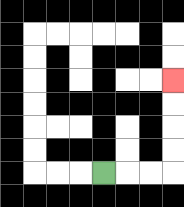{'start': '[4, 7]', 'end': '[7, 3]', 'path_directions': 'R,R,R,U,U,U,U', 'path_coordinates': '[[4, 7], [5, 7], [6, 7], [7, 7], [7, 6], [7, 5], [7, 4], [7, 3]]'}